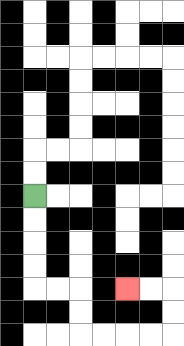{'start': '[1, 8]', 'end': '[5, 12]', 'path_directions': 'D,D,D,D,R,R,D,D,R,R,R,R,U,U,L,L', 'path_coordinates': '[[1, 8], [1, 9], [1, 10], [1, 11], [1, 12], [2, 12], [3, 12], [3, 13], [3, 14], [4, 14], [5, 14], [6, 14], [7, 14], [7, 13], [7, 12], [6, 12], [5, 12]]'}